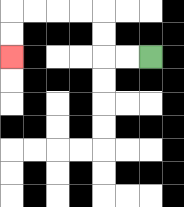{'start': '[6, 2]', 'end': '[0, 2]', 'path_directions': 'L,L,U,U,L,L,L,L,D,D', 'path_coordinates': '[[6, 2], [5, 2], [4, 2], [4, 1], [4, 0], [3, 0], [2, 0], [1, 0], [0, 0], [0, 1], [0, 2]]'}